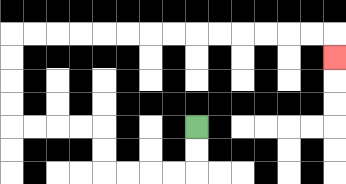{'start': '[8, 5]', 'end': '[14, 2]', 'path_directions': 'D,D,L,L,L,L,U,U,L,L,L,L,U,U,U,U,R,R,R,R,R,R,R,R,R,R,R,R,R,R,D', 'path_coordinates': '[[8, 5], [8, 6], [8, 7], [7, 7], [6, 7], [5, 7], [4, 7], [4, 6], [4, 5], [3, 5], [2, 5], [1, 5], [0, 5], [0, 4], [0, 3], [0, 2], [0, 1], [1, 1], [2, 1], [3, 1], [4, 1], [5, 1], [6, 1], [7, 1], [8, 1], [9, 1], [10, 1], [11, 1], [12, 1], [13, 1], [14, 1], [14, 2]]'}